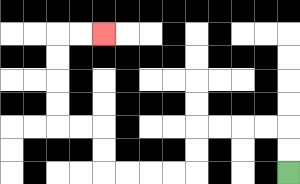{'start': '[12, 7]', 'end': '[4, 1]', 'path_directions': 'U,U,L,L,L,L,D,D,L,L,L,L,U,U,L,L,U,U,U,U,R,R', 'path_coordinates': '[[12, 7], [12, 6], [12, 5], [11, 5], [10, 5], [9, 5], [8, 5], [8, 6], [8, 7], [7, 7], [6, 7], [5, 7], [4, 7], [4, 6], [4, 5], [3, 5], [2, 5], [2, 4], [2, 3], [2, 2], [2, 1], [3, 1], [4, 1]]'}